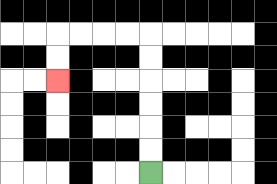{'start': '[6, 7]', 'end': '[2, 3]', 'path_directions': 'U,U,U,U,U,U,L,L,L,L,D,D', 'path_coordinates': '[[6, 7], [6, 6], [6, 5], [6, 4], [6, 3], [6, 2], [6, 1], [5, 1], [4, 1], [3, 1], [2, 1], [2, 2], [2, 3]]'}